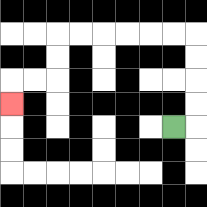{'start': '[7, 5]', 'end': '[0, 4]', 'path_directions': 'R,U,U,U,U,L,L,L,L,L,L,D,D,L,L,D', 'path_coordinates': '[[7, 5], [8, 5], [8, 4], [8, 3], [8, 2], [8, 1], [7, 1], [6, 1], [5, 1], [4, 1], [3, 1], [2, 1], [2, 2], [2, 3], [1, 3], [0, 3], [0, 4]]'}